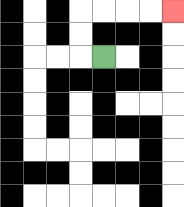{'start': '[4, 2]', 'end': '[7, 0]', 'path_directions': 'L,U,U,R,R,R,R', 'path_coordinates': '[[4, 2], [3, 2], [3, 1], [3, 0], [4, 0], [5, 0], [6, 0], [7, 0]]'}